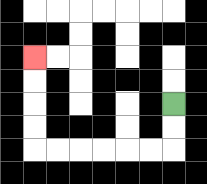{'start': '[7, 4]', 'end': '[1, 2]', 'path_directions': 'D,D,L,L,L,L,L,L,U,U,U,U', 'path_coordinates': '[[7, 4], [7, 5], [7, 6], [6, 6], [5, 6], [4, 6], [3, 6], [2, 6], [1, 6], [1, 5], [1, 4], [1, 3], [1, 2]]'}